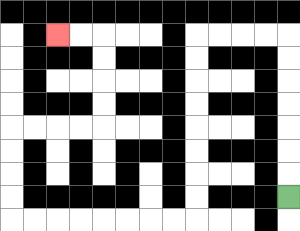{'start': '[12, 8]', 'end': '[2, 1]', 'path_directions': 'U,U,U,U,U,U,U,L,L,L,L,D,D,D,D,D,D,D,D,L,L,L,L,L,L,L,L,U,U,U,U,R,R,R,R,U,U,U,U,L,L', 'path_coordinates': '[[12, 8], [12, 7], [12, 6], [12, 5], [12, 4], [12, 3], [12, 2], [12, 1], [11, 1], [10, 1], [9, 1], [8, 1], [8, 2], [8, 3], [8, 4], [8, 5], [8, 6], [8, 7], [8, 8], [8, 9], [7, 9], [6, 9], [5, 9], [4, 9], [3, 9], [2, 9], [1, 9], [0, 9], [0, 8], [0, 7], [0, 6], [0, 5], [1, 5], [2, 5], [3, 5], [4, 5], [4, 4], [4, 3], [4, 2], [4, 1], [3, 1], [2, 1]]'}